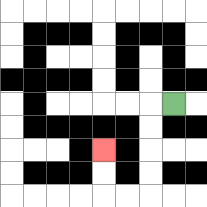{'start': '[7, 4]', 'end': '[4, 6]', 'path_directions': 'L,D,D,D,D,L,L,U,U', 'path_coordinates': '[[7, 4], [6, 4], [6, 5], [6, 6], [6, 7], [6, 8], [5, 8], [4, 8], [4, 7], [4, 6]]'}